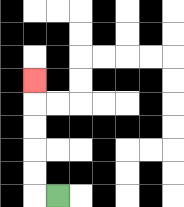{'start': '[2, 8]', 'end': '[1, 3]', 'path_directions': 'L,U,U,U,U,U', 'path_coordinates': '[[2, 8], [1, 8], [1, 7], [1, 6], [1, 5], [1, 4], [1, 3]]'}